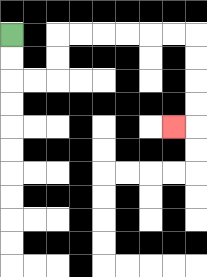{'start': '[0, 1]', 'end': '[7, 5]', 'path_directions': 'D,D,R,R,U,U,R,R,R,R,R,R,D,D,D,D,L', 'path_coordinates': '[[0, 1], [0, 2], [0, 3], [1, 3], [2, 3], [2, 2], [2, 1], [3, 1], [4, 1], [5, 1], [6, 1], [7, 1], [8, 1], [8, 2], [8, 3], [8, 4], [8, 5], [7, 5]]'}